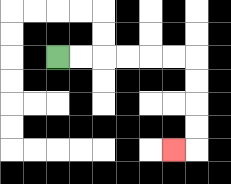{'start': '[2, 2]', 'end': '[7, 6]', 'path_directions': 'R,R,R,R,R,R,D,D,D,D,L', 'path_coordinates': '[[2, 2], [3, 2], [4, 2], [5, 2], [6, 2], [7, 2], [8, 2], [8, 3], [8, 4], [8, 5], [8, 6], [7, 6]]'}